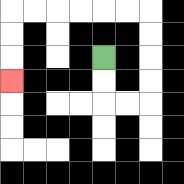{'start': '[4, 2]', 'end': '[0, 3]', 'path_directions': 'D,D,R,R,U,U,U,U,L,L,L,L,L,L,D,D,D', 'path_coordinates': '[[4, 2], [4, 3], [4, 4], [5, 4], [6, 4], [6, 3], [6, 2], [6, 1], [6, 0], [5, 0], [4, 0], [3, 0], [2, 0], [1, 0], [0, 0], [0, 1], [0, 2], [0, 3]]'}